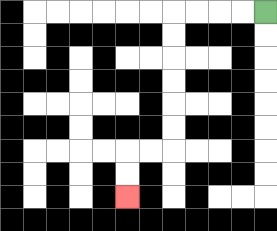{'start': '[11, 0]', 'end': '[5, 8]', 'path_directions': 'L,L,L,L,D,D,D,D,D,D,L,L,D,D', 'path_coordinates': '[[11, 0], [10, 0], [9, 0], [8, 0], [7, 0], [7, 1], [7, 2], [7, 3], [7, 4], [7, 5], [7, 6], [6, 6], [5, 6], [5, 7], [5, 8]]'}